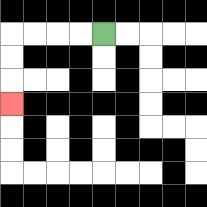{'start': '[4, 1]', 'end': '[0, 4]', 'path_directions': 'L,L,L,L,D,D,D', 'path_coordinates': '[[4, 1], [3, 1], [2, 1], [1, 1], [0, 1], [0, 2], [0, 3], [0, 4]]'}